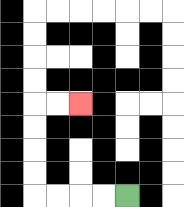{'start': '[5, 8]', 'end': '[3, 4]', 'path_directions': 'L,L,L,L,U,U,U,U,R,R', 'path_coordinates': '[[5, 8], [4, 8], [3, 8], [2, 8], [1, 8], [1, 7], [1, 6], [1, 5], [1, 4], [2, 4], [3, 4]]'}